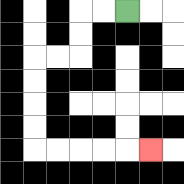{'start': '[5, 0]', 'end': '[6, 6]', 'path_directions': 'L,L,D,D,L,L,D,D,D,D,R,R,R,R,R', 'path_coordinates': '[[5, 0], [4, 0], [3, 0], [3, 1], [3, 2], [2, 2], [1, 2], [1, 3], [1, 4], [1, 5], [1, 6], [2, 6], [3, 6], [4, 6], [5, 6], [6, 6]]'}